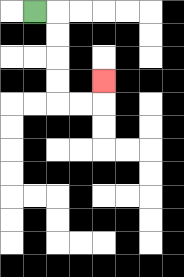{'start': '[1, 0]', 'end': '[4, 3]', 'path_directions': 'R,D,D,D,D,R,R,U', 'path_coordinates': '[[1, 0], [2, 0], [2, 1], [2, 2], [2, 3], [2, 4], [3, 4], [4, 4], [4, 3]]'}